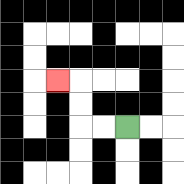{'start': '[5, 5]', 'end': '[2, 3]', 'path_directions': 'L,L,U,U,L', 'path_coordinates': '[[5, 5], [4, 5], [3, 5], [3, 4], [3, 3], [2, 3]]'}